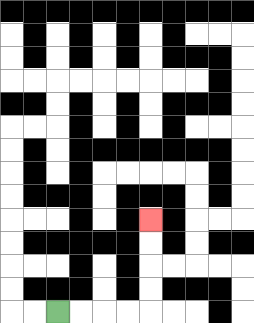{'start': '[2, 13]', 'end': '[6, 9]', 'path_directions': 'R,R,R,R,U,U,U,U', 'path_coordinates': '[[2, 13], [3, 13], [4, 13], [5, 13], [6, 13], [6, 12], [6, 11], [6, 10], [6, 9]]'}